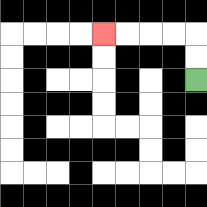{'start': '[8, 3]', 'end': '[4, 1]', 'path_directions': 'U,U,L,L,L,L', 'path_coordinates': '[[8, 3], [8, 2], [8, 1], [7, 1], [6, 1], [5, 1], [4, 1]]'}